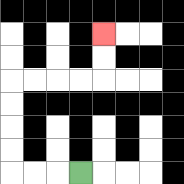{'start': '[3, 7]', 'end': '[4, 1]', 'path_directions': 'L,L,L,U,U,U,U,R,R,R,R,U,U', 'path_coordinates': '[[3, 7], [2, 7], [1, 7], [0, 7], [0, 6], [0, 5], [0, 4], [0, 3], [1, 3], [2, 3], [3, 3], [4, 3], [4, 2], [4, 1]]'}